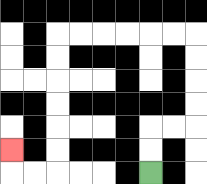{'start': '[6, 7]', 'end': '[0, 6]', 'path_directions': 'U,U,R,R,U,U,U,U,L,L,L,L,L,L,D,D,D,D,D,D,L,L,U', 'path_coordinates': '[[6, 7], [6, 6], [6, 5], [7, 5], [8, 5], [8, 4], [8, 3], [8, 2], [8, 1], [7, 1], [6, 1], [5, 1], [4, 1], [3, 1], [2, 1], [2, 2], [2, 3], [2, 4], [2, 5], [2, 6], [2, 7], [1, 7], [0, 7], [0, 6]]'}